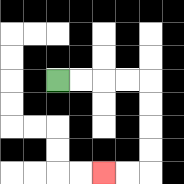{'start': '[2, 3]', 'end': '[4, 7]', 'path_directions': 'R,R,R,R,D,D,D,D,L,L', 'path_coordinates': '[[2, 3], [3, 3], [4, 3], [5, 3], [6, 3], [6, 4], [6, 5], [6, 6], [6, 7], [5, 7], [4, 7]]'}